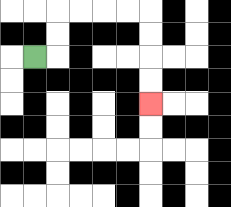{'start': '[1, 2]', 'end': '[6, 4]', 'path_directions': 'R,U,U,R,R,R,R,D,D,D,D', 'path_coordinates': '[[1, 2], [2, 2], [2, 1], [2, 0], [3, 0], [4, 0], [5, 0], [6, 0], [6, 1], [6, 2], [6, 3], [6, 4]]'}